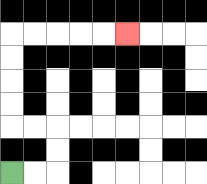{'start': '[0, 7]', 'end': '[5, 1]', 'path_directions': 'R,R,U,U,L,L,U,U,U,U,R,R,R,R,R', 'path_coordinates': '[[0, 7], [1, 7], [2, 7], [2, 6], [2, 5], [1, 5], [0, 5], [0, 4], [0, 3], [0, 2], [0, 1], [1, 1], [2, 1], [3, 1], [4, 1], [5, 1]]'}